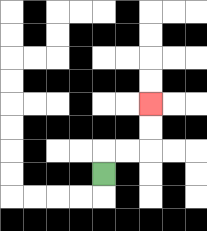{'start': '[4, 7]', 'end': '[6, 4]', 'path_directions': 'U,R,R,U,U', 'path_coordinates': '[[4, 7], [4, 6], [5, 6], [6, 6], [6, 5], [6, 4]]'}